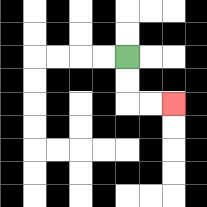{'start': '[5, 2]', 'end': '[7, 4]', 'path_directions': 'D,D,R,R', 'path_coordinates': '[[5, 2], [5, 3], [5, 4], [6, 4], [7, 4]]'}